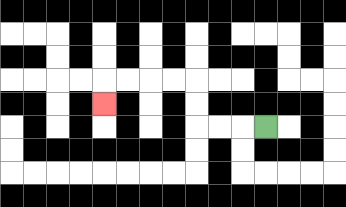{'start': '[11, 5]', 'end': '[4, 4]', 'path_directions': 'L,L,L,U,U,L,L,L,L,D', 'path_coordinates': '[[11, 5], [10, 5], [9, 5], [8, 5], [8, 4], [8, 3], [7, 3], [6, 3], [5, 3], [4, 3], [4, 4]]'}